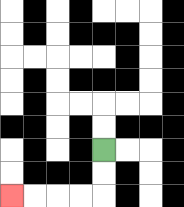{'start': '[4, 6]', 'end': '[0, 8]', 'path_directions': 'D,D,L,L,L,L', 'path_coordinates': '[[4, 6], [4, 7], [4, 8], [3, 8], [2, 8], [1, 8], [0, 8]]'}